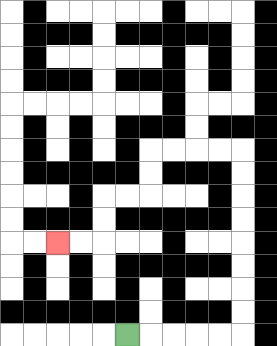{'start': '[5, 14]', 'end': '[2, 10]', 'path_directions': 'R,R,R,R,R,U,U,U,U,U,U,U,U,L,L,L,L,D,D,L,L,D,D,L,L', 'path_coordinates': '[[5, 14], [6, 14], [7, 14], [8, 14], [9, 14], [10, 14], [10, 13], [10, 12], [10, 11], [10, 10], [10, 9], [10, 8], [10, 7], [10, 6], [9, 6], [8, 6], [7, 6], [6, 6], [6, 7], [6, 8], [5, 8], [4, 8], [4, 9], [4, 10], [3, 10], [2, 10]]'}